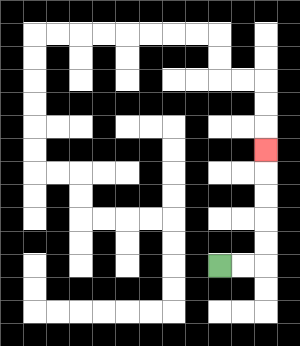{'start': '[9, 11]', 'end': '[11, 6]', 'path_directions': 'R,R,U,U,U,U,U', 'path_coordinates': '[[9, 11], [10, 11], [11, 11], [11, 10], [11, 9], [11, 8], [11, 7], [11, 6]]'}